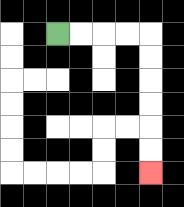{'start': '[2, 1]', 'end': '[6, 7]', 'path_directions': 'R,R,R,R,D,D,D,D,D,D', 'path_coordinates': '[[2, 1], [3, 1], [4, 1], [5, 1], [6, 1], [6, 2], [6, 3], [6, 4], [6, 5], [6, 6], [6, 7]]'}